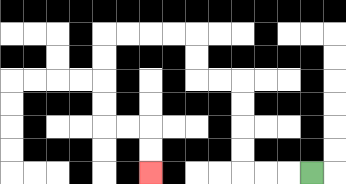{'start': '[13, 7]', 'end': '[6, 7]', 'path_directions': 'L,L,L,U,U,U,U,L,L,U,U,L,L,L,L,D,D,D,D,R,R,D,D', 'path_coordinates': '[[13, 7], [12, 7], [11, 7], [10, 7], [10, 6], [10, 5], [10, 4], [10, 3], [9, 3], [8, 3], [8, 2], [8, 1], [7, 1], [6, 1], [5, 1], [4, 1], [4, 2], [4, 3], [4, 4], [4, 5], [5, 5], [6, 5], [6, 6], [6, 7]]'}